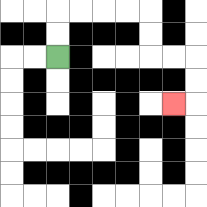{'start': '[2, 2]', 'end': '[7, 4]', 'path_directions': 'U,U,R,R,R,R,D,D,R,R,D,D,L', 'path_coordinates': '[[2, 2], [2, 1], [2, 0], [3, 0], [4, 0], [5, 0], [6, 0], [6, 1], [6, 2], [7, 2], [8, 2], [8, 3], [8, 4], [7, 4]]'}